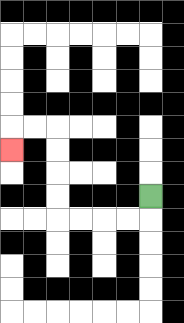{'start': '[6, 8]', 'end': '[0, 6]', 'path_directions': 'D,L,L,L,L,U,U,U,U,L,L,D', 'path_coordinates': '[[6, 8], [6, 9], [5, 9], [4, 9], [3, 9], [2, 9], [2, 8], [2, 7], [2, 6], [2, 5], [1, 5], [0, 5], [0, 6]]'}